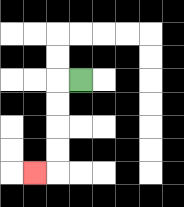{'start': '[3, 3]', 'end': '[1, 7]', 'path_directions': 'L,D,D,D,D,L', 'path_coordinates': '[[3, 3], [2, 3], [2, 4], [2, 5], [2, 6], [2, 7], [1, 7]]'}